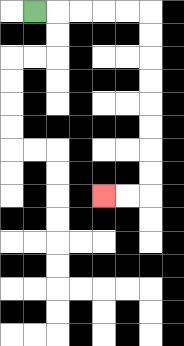{'start': '[1, 0]', 'end': '[4, 8]', 'path_directions': 'R,R,R,R,R,D,D,D,D,D,D,D,D,L,L', 'path_coordinates': '[[1, 0], [2, 0], [3, 0], [4, 0], [5, 0], [6, 0], [6, 1], [6, 2], [6, 3], [6, 4], [6, 5], [6, 6], [6, 7], [6, 8], [5, 8], [4, 8]]'}